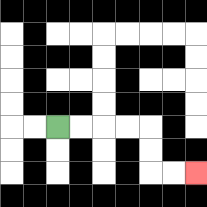{'start': '[2, 5]', 'end': '[8, 7]', 'path_directions': 'R,R,R,R,D,D,R,R', 'path_coordinates': '[[2, 5], [3, 5], [4, 5], [5, 5], [6, 5], [6, 6], [6, 7], [7, 7], [8, 7]]'}